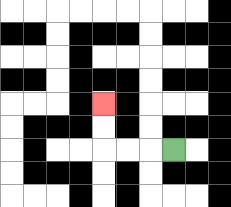{'start': '[7, 6]', 'end': '[4, 4]', 'path_directions': 'L,L,L,U,U', 'path_coordinates': '[[7, 6], [6, 6], [5, 6], [4, 6], [4, 5], [4, 4]]'}